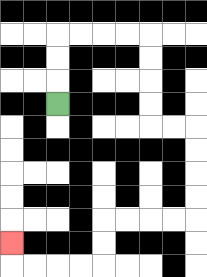{'start': '[2, 4]', 'end': '[0, 10]', 'path_directions': 'U,U,U,R,R,R,R,D,D,D,D,R,R,D,D,D,D,L,L,L,L,D,D,L,L,L,L,U', 'path_coordinates': '[[2, 4], [2, 3], [2, 2], [2, 1], [3, 1], [4, 1], [5, 1], [6, 1], [6, 2], [6, 3], [6, 4], [6, 5], [7, 5], [8, 5], [8, 6], [8, 7], [8, 8], [8, 9], [7, 9], [6, 9], [5, 9], [4, 9], [4, 10], [4, 11], [3, 11], [2, 11], [1, 11], [0, 11], [0, 10]]'}